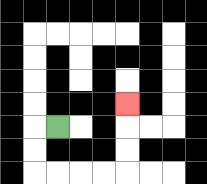{'start': '[2, 5]', 'end': '[5, 4]', 'path_directions': 'L,D,D,R,R,R,R,U,U,U', 'path_coordinates': '[[2, 5], [1, 5], [1, 6], [1, 7], [2, 7], [3, 7], [4, 7], [5, 7], [5, 6], [5, 5], [5, 4]]'}